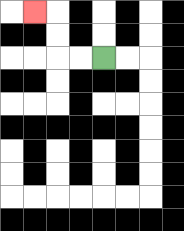{'start': '[4, 2]', 'end': '[1, 0]', 'path_directions': 'L,L,U,U,L', 'path_coordinates': '[[4, 2], [3, 2], [2, 2], [2, 1], [2, 0], [1, 0]]'}